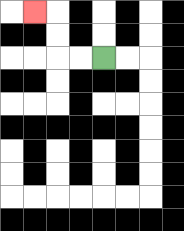{'start': '[4, 2]', 'end': '[1, 0]', 'path_directions': 'L,L,U,U,L', 'path_coordinates': '[[4, 2], [3, 2], [2, 2], [2, 1], [2, 0], [1, 0]]'}